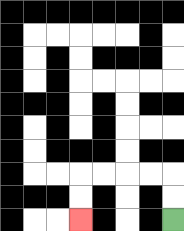{'start': '[7, 9]', 'end': '[3, 9]', 'path_directions': 'U,U,L,L,L,L,D,D', 'path_coordinates': '[[7, 9], [7, 8], [7, 7], [6, 7], [5, 7], [4, 7], [3, 7], [3, 8], [3, 9]]'}